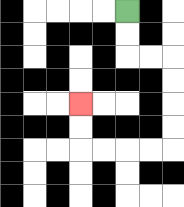{'start': '[5, 0]', 'end': '[3, 4]', 'path_directions': 'D,D,R,R,D,D,D,D,L,L,L,L,U,U', 'path_coordinates': '[[5, 0], [5, 1], [5, 2], [6, 2], [7, 2], [7, 3], [7, 4], [7, 5], [7, 6], [6, 6], [5, 6], [4, 6], [3, 6], [3, 5], [3, 4]]'}